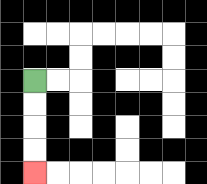{'start': '[1, 3]', 'end': '[1, 7]', 'path_directions': 'D,D,D,D', 'path_coordinates': '[[1, 3], [1, 4], [1, 5], [1, 6], [1, 7]]'}